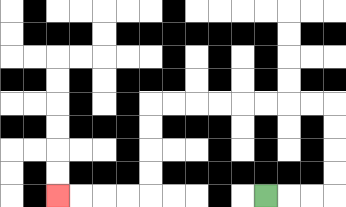{'start': '[11, 8]', 'end': '[2, 8]', 'path_directions': 'R,R,R,U,U,U,U,L,L,L,L,L,L,L,L,D,D,D,D,L,L,L,L', 'path_coordinates': '[[11, 8], [12, 8], [13, 8], [14, 8], [14, 7], [14, 6], [14, 5], [14, 4], [13, 4], [12, 4], [11, 4], [10, 4], [9, 4], [8, 4], [7, 4], [6, 4], [6, 5], [6, 6], [6, 7], [6, 8], [5, 8], [4, 8], [3, 8], [2, 8]]'}